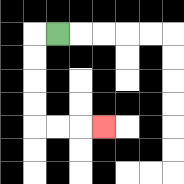{'start': '[2, 1]', 'end': '[4, 5]', 'path_directions': 'L,D,D,D,D,R,R,R', 'path_coordinates': '[[2, 1], [1, 1], [1, 2], [1, 3], [1, 4], [1, 5], [2, 5], [3, 5], [4, 5]]'}